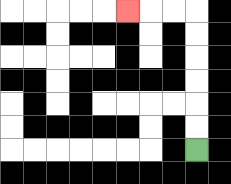{'start': '[8, 6]', 'end': '[5, 0]', 'path_directions': 'U,U,U,U,U,U,L,L,L', 'path_coordinates': '[[8, 6], [8, 5], [8, 4], [8, 3], [8, 2], [8, 1], [8, 0], [7, 0], [6, 0], [5, 0]]'}